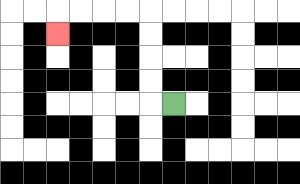{'start': '[7, 4]', 'end': '[2, 1]', 'path_directions': 'L,U,U,U,U,L,L,L,L,D', 'path_coordinates': '[[7, 4], [6, 4], [6, 3], [6, 2], [6, 1], [6, 0], [5, 0], [4, 0], [3, 0], [2, 0], [2, 1]]'}